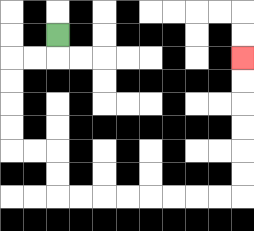{'start': '[2, 1]', 'end': '[10, 2]', 'path_directions': 'D,L,L,D,D,D,D,R,R,D,D,R,R,R,R,R,R,R,R,U,U,U,U,U,U', 'path_coordinates': '[[2, 1], [2, 2], [1, 2], [0, 2], [0, 3], [0, 4], [0, 5], [0, 6], [1, 6], [2, 6], [2, 7], [2, 8], [3, 8], [4, 8], [5, 8], [6, 8], [7, 8], [8, 8], [9, 8], [10, 8], [10, 7], [10, 6], [10, 5], [10, 4], [10, 3], [10, 2]]'}